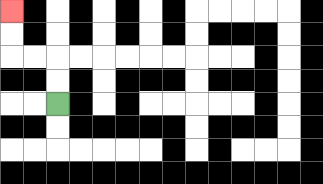{'start': '[2, 4]', 'end': '[0, 0]', 'path_directions': 'U,U,L,L,U,U', 'path_coordinates': '[[2, 4], [2, 3], [2, 2], [1, 2], [0, 2], [0, 1], [0, 0]]'}